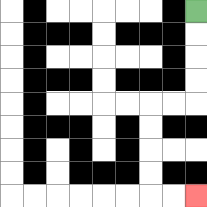{'start': '[8, 0]', 'end': '[8, 8]', 'path_directions': 'D,D,D,D,L,L,D,D,D,D,R,R', 'path_coordinates': '[[8, 0], [8, 1], [8, 2], [8, 3], [8, 4], [7, 4], [6, 4], [6, 5], [6, 6], [6, 7], [6, 8], [7, 8], [8, 8]]'}